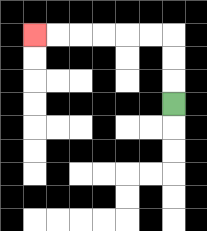{'start': '[7, 4]', 'end': '[1, 1]', 'path_directions': 'U,U,U,L,L,L,L,L,L', 'path_coordinates': '[[7, 4], [7, 3], [7, 2], [7, 1], [6, 1], [5, 1], [4, 1], [3, 1], [2, 1], [1, 1]]'}